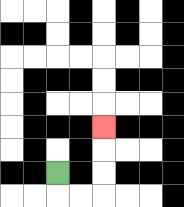{'start': '[2, 7]', 'end': '[4, 5]', 'path_directions': 'D,R,R,U,U,U', 'path_coordinates': '[[2, 7], [2, 8], [3, 8], [4, 8], [4, 7], [4, 6], [4, 5]]'}